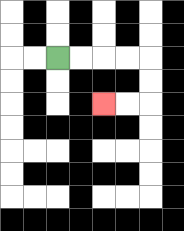{'start': '[2, 2]', 'end': '[4, 4]', 'path_directions': 'R,R,R,R,D,D,L,L', 'path_coordinates': '[[2, 2], [3, 2], [4, 2], [5, 2], [6, 2], [6, 3], [6, 4], [5, 4], [4, 4]]'}